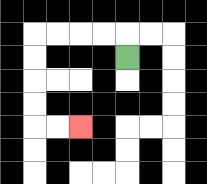{'start': '[5, 2]', 'end': '[3, 5]', 'path_directions': 'U,L,L,L,L,D,D,D,D,R,R', 'path_coordinates': '[[5, 2], [5, 1], [4, 1], [3, 1], [2, 1], [1, 1], [1, 2], [1, 3], [1, 4], [1, 5], [2, 5], [3, 5]]'}